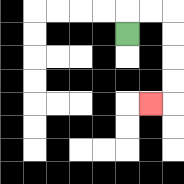{'start': '[5, 1]', 'end': '[6, 4]', 'path_directions': 'U,R,R,D,D,D,D,L', 'path_coordinates': '[[5, 1], [5, 0], [6, 0], [7, 0], [7, 1], [7, 2], [7, 3], [7, 4], [6, 4]]'}